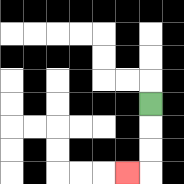{'start': '[6, 4]', 'end': '[5, 7]', 'path_directions': 'D,D,D,L', 'path_coordinates': '[[6, 4], [6, 5], [6, 6], [6, 7], [5, 7]]'}